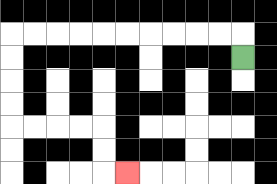{'start': '[10, 2]', 'end': '[5, 7]', 'path_directions': 'U,L,L,L,L,L,L,L,L,L,L,D,D,D,D,R,R,R,R,D,D,R', 'path_coordinates': '[[10, 2], [10, 1], [9, 1], [8, 1], [7, 1], [6, 1], [5, 1], [4, 1], [3, 1], [2, 1], [1, 1], [0, 1], [0, 2], [0, 3], [0, 4], [0, 5], [1, 5], [2, 5], [3, 5], [4, 5], [4, 6], [4, 7], [5, 7]]'}